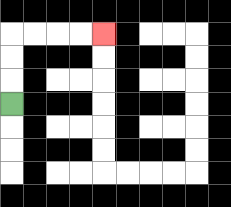{'start': '[0, 4]', 'end': '[4, 1]', 'path_directions': 'U,U,U,R,R,R,R', 'path_coordinates': '[[0, 4], [0, 3], [0, 2], [0, 1], [1, 1], [2, 1], [3, 1], [4, 1]]'}